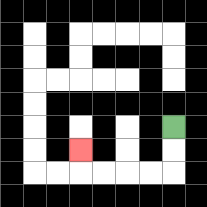{'start': '[7, 5]', 'end': '[3, 6]', 'path_directions': 'D,D,L,L,L,L,U', 'path_coordinates': '[[7, 5], [7, 6], [7, 7], [6, 7], [5, 7], [4, 7], [3, 7], [3, 6]]'}